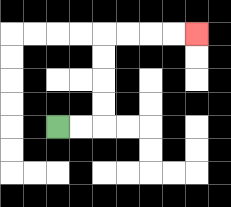{'start': '[2, 5]', 'end': '[8, 1]', 'path_directions': 'R,R,U,U,U,U,R,R,R,R', 'path_coordinates': '[[2, 5], [3, 5], [4, 5], [4, 4], [4, 3], [4, 2], [4, 1], [5, 1], [6, 1], [7, 1], [8, 1]]'}